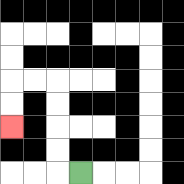{'start': '[3, 7]', 'end': '[0, 5]', 'path_directions': 'L,U,U,U,U,L,L,D,D', 'path_coordinates': '[[3, 7], [2, 7], [2, 6], [2, 5], [2, 4], [2, 3], [1, 3], [0, 3], [0, 4], [0, 5]]'}